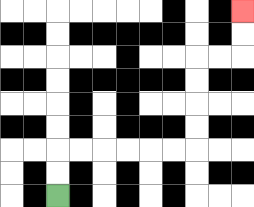{'start': '[2, 8]', 'end': '[10, 0]', 'path_directions': 'U,U,R,R,R,R,R,R,U,U,U,U,R,R,U,U', 'path_coordinates': '[[2, 8], [2, 7], [2, 6], [3, 6], [4, 6], [5, 6], [6, 6], [7, 6], [8, 6], [8, 5], [8, 4], [8, 3], [8, 2], [9, 2], [10, 2], [10, 1], [10, 0]]'}